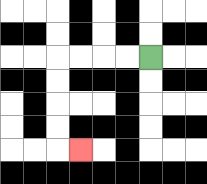{'start': '[6, 2]', 'end': '[3, 6]', 'path_directions': 'L,L,L,L,D,D,D,D,R', 'path_coordinates': '[[6, 2], [5, 2], [4, 2], [3, 2], [2, 2], [2, 3], [2, 4], [2, 5], [2, 6], [3, 6]]'}